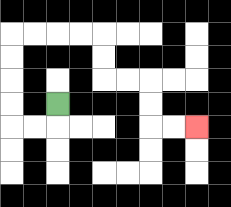{'start': '[2, 4]', 'end': '[8, 5]', 'path_directions': 'D,L,L,U,U,U,U,R,R,R,R,D,D,R,R,D,D,R,R', 'path_coordinates': '[[2, 4], [2, 5], [1, 5], [0, 5], [0, 4], [0, 3], [0, 2], [0, 1], [1, 1], [2, 1], [3, 1], [4, 1], [4, 2], [4, 3], [5, 3], [6, 3], [6, 4], [6, 5], [7, 5], [8, 5]]'}